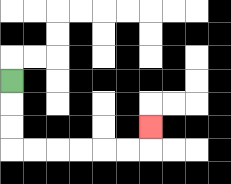{'start': '[0, 3]', 'end': '[6, 5]', 'path_directions': 'D,D,D,R,R,R,R,R,R,U', 'path_coordinates': '[[0, 3], [0, 4], [0, 5], [0, 6], [1, 6], [2, 6], [3, 6], [4, 6], [5, 6], [6, 6], [6, 5]]'}